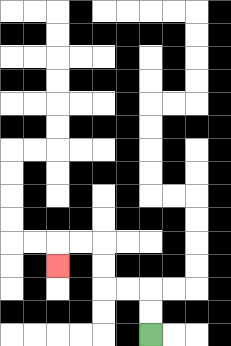{'start': '[6, 14]', 'end': '[2, 11]', 'path_directions': 'U,U,L,L,U,U,L,L,D', 'path_coordinates': '[[6, 14], [6, 13], [6, 12], [5, 12], [4, 12], [4, 11], [4, 10], [3, 10], [2, 10], [2, 11]]'}